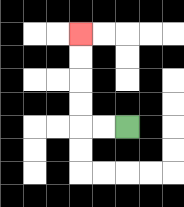{'start': '[5, 5]', 'end': '[3, 1]', 'path_directions': 'L,L,U,U,U,U', 'path_coordinates': '[[5, 5], [4, 5], [3, 5], [3, 4], [3, 3], [3, 2], [3, 1]]'}